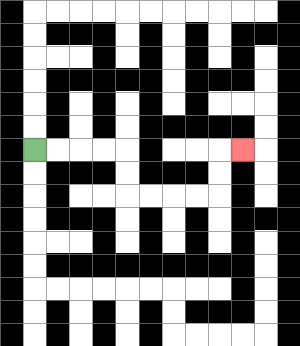{'start': '[1, 6]', 'end': '[10, 6]', 'path_directions': 'R,R,R,R,D,D,R,R,R,R,U,U,R', 'path_coordinates': '[[1, 6], [2, 6], [3, 6], [4, 6], [5, 6], [5, 7], [5, 8], [6, 8], [7, 8], [8, 8], [9, 8], [9, 7], [9, 6], [10, 6]]'}